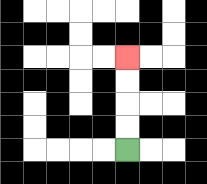{'start': '[5, 6]', 'end': '[5, 2]', 'path_directions': 'U,U,U,U', 'path_coordinates': '[[5, 6], [5, 5], [5, 4], [5, 3], [5, 2]]'}